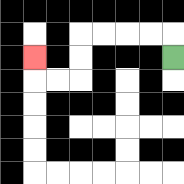{'start': '[7, 2]', 'end': '[1, 2]', 'path_directions': 'U,L,L,L,L,D,D,L,L,U', 'path_coordinates': '[[7, 2], [7, 1], [6, 1], [5, 1], [4, 1], [3, 1], [3, 2], [3, 3], [2, 3], [1, 3], [1, 2]]'}